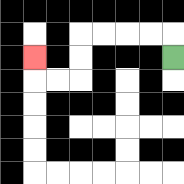{'start': '[7, 2]', 'end': '[1, 2]', 'path_directions': 'U,L,L,L,L,D,D,L,L,U', 'path_coordinates': '[[7, 2], [7, 1], [6, 1], [5, 1], [4, 1], [3, 1], [3, 2], [3, 3], [2, 3], [1, 3], [1, 2]]'}